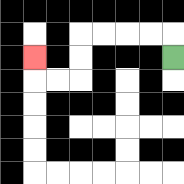{'start': '[7, 2]', 'end': '[1, 2]', 'path_directions': 'U,L,L,L,L,D,D,L,L,U', 'path_coordinates': '[[7, 2], [7, 1], [6, 1], [5, 1], [4, 1], [3, 1], [3, 2], [3, 3], [2, 3], [1, 3], [1, 2]]'}